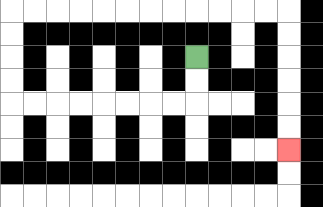{'start': '[8, 2]', 'end': '[12, 6]', 'path_directions': 'D,D,L,L,L,L,L,L,L,L,U,U,U,U,R,R,R,R,R,R,R,R,R,R,R,R,D,D,D,D,D,D', 'path_coordinates': '[[8, 2], [8, 3], [8, 4], [7, 4], [6, 4], [5, 4], [4, 4], [3, 4], [2, 4], [1, 4], [0, 4], [0, 3], [0, 2], [0, 1], [0, 0], [1, 0], [2, 0], [3, 0], [4, 0], [5, 0], [6, 0], [7, 0], [8, 0], [9, 0], [10, 0], [11, 0], [12, 0], [12, 1], [12, 2], [12, 3], [12, 4], [12, 5], [12, 6]]'}